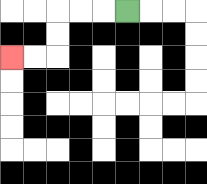{'start': '[5, 0]', 'end': '[0, 2]', 'path_directions': 'L,L,L,D,D,L,L', 'path_coordinates': '[[5, 0], [4, 0], [3, 0], [2, 0], [2, 1], [2, 2], [1, 2], [0, 2]]'}